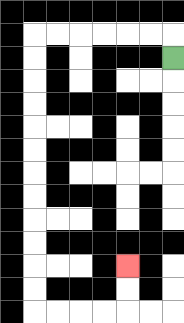{'start': '[7, 2]', 'end': '[5, 11]', 'path_directions': 'U,L,L,L,L,L,L,D,D,D,D,D,D,D,D,D,D,D,D,R,R,R,R,U,U', 'path_coordinates': '[[7, 2], [7, 1], [6, 1], [5, 1], [4, 1], [3, 1], [2, 1], [1, 1], [1, 2], [1, 3], [1, 4], [1, 5], [1, 6], [1, 7], [1, 8], [1, 9], [1, 10], [1, 11], [1, 12], [1, 13], [2, 13], [3, 13], [4, 13], [5, 13], [5, 12], [5, 11]]'}